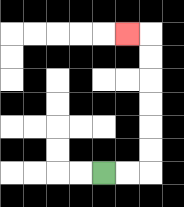{'start': '[4, 7]', 'end': '[5, 1]', 'path_directions': 'R,R,U,U,U,U,U,U,L', 'path_coordinates': '[[4, 7], [5, 7], [6, 7], [6, 6], [6, 5], [6, 4], [6, 3], [6, 2], [6, 1], [5, 1]]'}